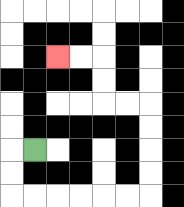{'start': '[1, 6]', 'end': '[2, 2]', 'path_directions': 'L,D,D,R,R,R,R,R,R,U,U,U,U,L,L,U,U,L,L', 'path_coordinates': '[[1, 6], [0, 6], [0, 7], [0, 8], [1, 8], [2, 8], [3, 8], [4, 8], [5, 8], [6, 8], [6, 7], [6, 6], [6, 5], [6, 4], [5, 4], [4, 4], [4, 3], [4, 2], [3, 2], [2, 2]]'}